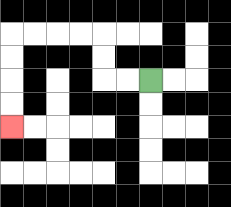{'start': '[6, 3]', 'end': '[0, 5]', 'path_directions': 'L,L,U,U,L,L,L,L,D,D,D,D', 'path_coordinates': '[[6, 3], [5, 3], [4, 3], [4, 2], [4, 1], [3, 1], [2, 1], [1, 1], [0, 1], [0, 2], [0, 3], [0, 4], [0, 5]]'}